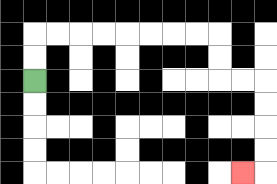{'start': '[1, 3]', 'end': '[10, 7]', 'path_directions': 'U,U,R,R,R,R,R,R,R,R,D,D,R,R,D,D,D,D,L', 'path_coordinates': '[[1, 3], [1, 2], [1, 1], [2, 1], [3, 1], [4, 1], [5, 1], [6, 1], [7, 1], [8, 1], [9, 1], [9, 2], [9, 3], [10, 3], [11, 3], [11, 4], [11, 5], [11, 6], [11, 7], [10, 7]]'}